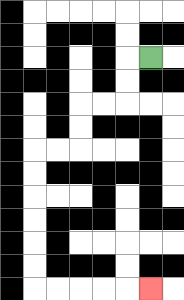{'start': '[6, 2]', 'end': '[6, 12]', 'path_directions': 'L,D,D,L,L,D,D,L,L,D,D,D,D,D,D,R,R,R,R,R', 'path_coordinates': '[[6, 2], [5, 2], [5, 3], [5, 4], [4, 4], [3, 4], [3, 5], [3, 6], [2, 6], [1, 6], [1, 7], [1, 8], [1, 9], [1, 10], [1, 11], [1, 12], [2, 12], [3, 12], [4, 12], [5, 12], [6, 12]]'}